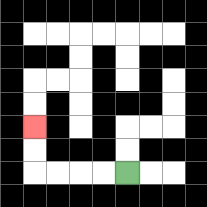{'start': '[5, 7]', 'end': '[1, 5]', 'path_directions': 'L,L,L,L,U,U', 'path_coordinates': '[[5, 7], [4, 7], [3, 7], [2, 7], [1, 7], [1, 6], [1, 5]]'}